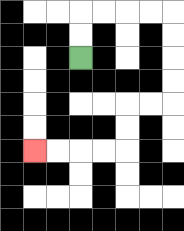{'start': '[3, 2]', 'end': '[1, 6]', 'path_directions': 'U,U,R,R,R,R,D,D,D,D,L,L,D,D,L,L,L,L', 'path_coordinates': '[[3, 2], [3, 1], [3, 0], [4, 0], [5, 0], [6, 0], [7, 0], [7, 1], [7, 2], [7, 3], [7, 4], [6, 4], [5, 4], [5, 5], [5, 6], [4, 6], [3, 6], [2, 6], [1, 6]]'}